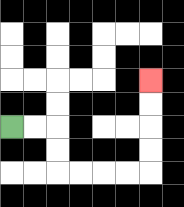{'start': '[0, 5]', 'end': '[6, 3]', 'path_directions': 'R,R,D,D,R,R,R,R,U,U,U,U', 'path_coordinates': '[[0, 5], [1, 5], [2, 5], [2, 6], [2, 7], [3, 7], [4, 7], [5, 7], [6, 7], [6, 6], [6, 5], [6, 4], [6, 3]]'}